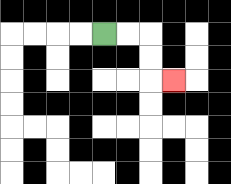{'start': '[4, 1]', 'end': '[7, 3]', 'path_directions': 'R,R,D,D,R', 'path_coordinates': '[[4, 1], [5, 1], [6, 1], [6, 2], [6, 3], [7, 3]]'}